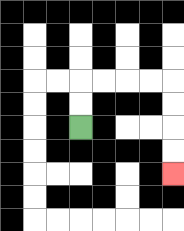{'start': '[3, 5]', 'end': '[7, 7]', 'path_directions': 'U,U,R,R,R,R,D,D,D,D', 'path_coordinates': '[[3, 5], [3, 4], [3, 3], [4, 3], [5, 3], [6, 3], [7, 3], [7, 4], [7, 5], [7, 6], [7, 7]]'}